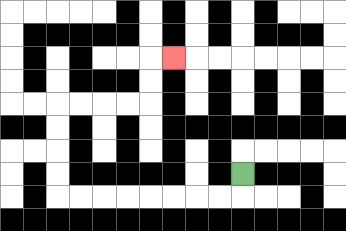{'start': '[10, 7]', 'end': '[7, 2]', 'path_directions': 'D,L,L,L,L,L,L,L,L,U,U,U,U,R,R,R,R,U,U,R', 'path_coordinates': '[[10, 7], [10, 8], [9, 8], [8, 8], [7, 8], [6, 8], [5, 8], [4, 8], [3, 8], [2, 8], [2, 7], [2, 6], [2, 5], [2, 4], [3, 4], [4, 4], [5, 4], [6, 4], [6, 3], [6, 2], [7, 2]]'}